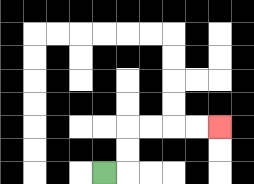{'start': '[4, 7]', 'end': '[9, 5]', 'path_directions': 'R,U,U,R,R,R,R', 'path_coordinates': '[[4, 7], [5, 7], [5, 6], [5, 5], [6, 5], [7, 5], [8, 5], [9, 5]]'}